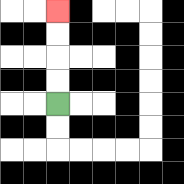{'start': '[2, 4]', 'end': '[2, 0]', 'path_directions': 'U,U,U,U', 'path_coordinates': '[[2, 4], [2, 3], [2, 2], [2, 1], [2, 0]]'}